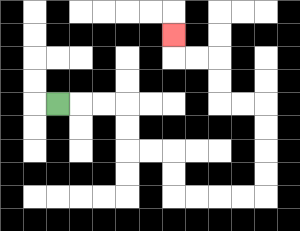{'start': '[2, 4]', 'end': '[7, 1]', 'path_directions': 'R,R,R,D,D,R,R,D,D,R,R,R,R,U,U,U,U,L,L,U,U,L,L,U', 'path_coordinates': '[[2, 4], [3, 4], [4, 4], [5, 4], [5, 5], [5, 6], [6, 6], [7, 6], [7, 7], [7, 8], [8, 8], [9, 8], [10, 8], [11, 8], [11, 7], [11, 6], [11, 5], [11, 4], [10, 4], [9, 4], [9, 3], [9, 2], [8, 2], [7, 2], [7, 1]]'}